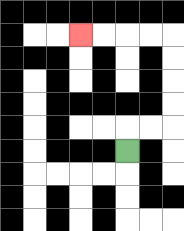{'start': '[5, 6]', 'end': '[3, 1]', 'path_directions': 'U,R,R,U,U,U,U,L,L,L,L', 'path_coordinates': '[[5, 6], [5, 5], [6, 5], [7, 5], [7, 4], [7, 3], [7, 2], [7, 1], [6, 1], [5, 1], [4, 1], [3, 1]]'}